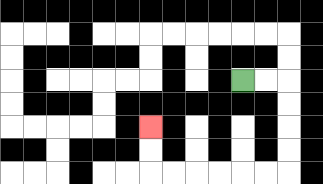{'start': '[10, 3]', 'end': '[6, 5]', 'path_directions': 'R,R,D,D,D,D,L,L,L,L,L,L,U,U', 'path_coordinates': '[[10, 3], [11, 3], [12, 3], [12, 4], [12, 5], [12, 6], [12, 7], [11, 7], [10, 7], [9, 7], [8, 7], [7, 7], [6, 7], [6, 6], [6, 5]]'}